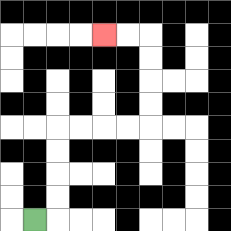{'start': '[1, 9]', 'end': '[4, 1]', 'path_directions': 'R,U,U,U,U,R,R,R,R,U,U,U,U,L,L', 'path_coordinates': '[[1, 9], [2, 9], [2, 8], [2, 7], [2, 6], [2, 5], [3, 5], [4, 5], [5, 5], [6, 5], [6, 4], [6, 3], [6, 2], [6, 1], [5, 1], [4, 1]]'}